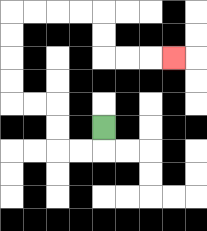{'start': '[4, 5]', 'end': '[7, 2]', 'path_directions': 'D,L,L,U,U,L,L,U,U,U,U,R,R,R,R,D,D,R,R,R', 'path_coordinates': '[[4, 5], [4, 6], [3, 6], [2, 6], [2, 5], [2, 4], [1, 4], [0, 4], [0, 3], [0, 2], [0, 1], [0, 0], [1, 0], [2, 0], [3, 0], [4, 0], [4, 1], [4, 2], [5, 2], [6, 2], [7, 2]]'}